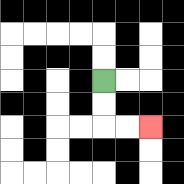{'start': '[4, 3]', 'end': '[6, 5]', 'path_directions': 'D,D,R,R', 'path_coordinates': '[[4, 3], [4, 4], [4, 5], [5, 5], [6, 5]]'}